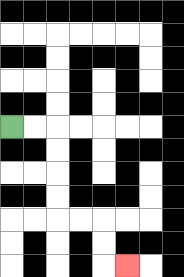{'start': '[0, 5]', 'end': '[5, 11]', 'path_directions': 'R,R,D,D,D,D,R,R,D,D,R', 'path_coordinates': '[[0, 5], [1, 5], [2, 5], [2, 6], [2, 7], [2, 8], [2, 9], [3, 9], [4, 9], [4, 10], [4, 11], [5, 11]]'}